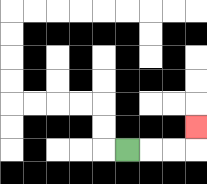{'start': '[5, 6]', 'end': '[8, 5]', 'path_directions': 'R,R,R,U', 'path_coordinates': '[[5, 6], [6, 6], [7, 6], [8, 6], [8, 5]]'}